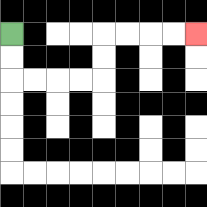{'start': '[0, 1]', 'end': '[8, 1]', 'path_directions': 'D,D,R,R,R,R,U,U,R,R,R,R', 'path_coordinates': '[[0, 1], [0, 2], [0, 3], [1, 3], [2, 3], [3, 3], [4, 3], [4, 2], [4, 1], [5, 1], [6, 1], [7, 1], [8, 1]]'}